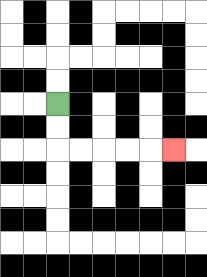{'start': '[2, 4]', 'end': '[7, 6]', 'path_directions': 'D,D,R,R,R,R,R', 'path_coordinates': '[[2, 4], [2, 5], [2, 6], [3, 6], [4, 6], [5, 6], [6, 6], [7, 6]]'}